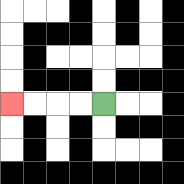{'start': '[4, 4]', 'end': '[0, 4]', 'path_directions': 'L,L,L,L', 'path_coordinates': '[[4, 4], [3, 4], [2, 4], [1, 4], [0, 4]]'}